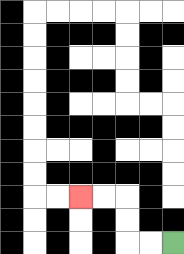{'start': '[7, 10]', 'end': '[3, 8]', 'path_directions': 'L,L,U,U,L,L', 'path_coordinates': '[[7, 10], [6, 10], [5, 10], [5, 9], [5, 8], [4, 8], [3, 8]]'}